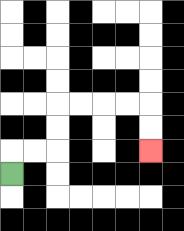{'start': '[0, 7]', 'end': '[6, 6]', 'path_directions': 'U,R,R,U,U,R,R,R,R,D,D', 'path_coordinates': '[[0, 7], [0, 6], [1, 6], [2, 6], [2, 5], [2, 4], [3, 4], [4, 4], [5, 4], [6, 4], [6, 5], [6, 6]]'}